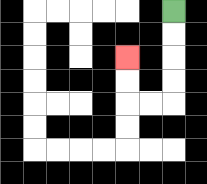{'start': '[7, 0]', 'end': '[5, 2]', 'path_directions': 'D,D,D,D,L,L,U,U', 'path_coordinates': '[[7, 0], [7, 1], [7, 2], [7, 3], [7, 4], [6, 4], [5, 4], [5, 3], [5, 2]]'}